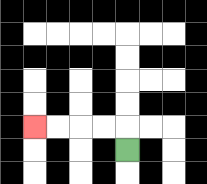{'start': '[5, 6]', 'end': '[1, 5]', 'path_directions': 'U,L,L,L,L', 'path_coordinates': '[[5, 6], [5, 5], [4, 5], [3, 5], [2, 5], [1, 5]]'}